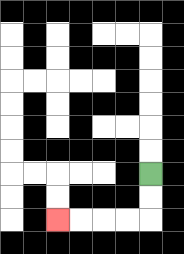{'start': '[6, 7]', 'end': '[2, 9]', 'path_directions': 'D,D,L,L,L,L', 'path_coordinates': '[[6, 7], [6, 8], [6, 9], [5, 9], [4, 9], [3, 9], [2, 9]]'}